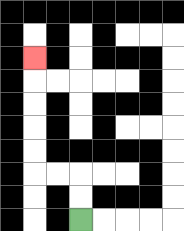{'start': '[3, 9]', 'end': '[1, 2]', 'path_directions': 'U,U,L,L,U,U,U,U,U', 'path_coordinates': '[[3, 9], [3, 8], [3, 7], [2, 7], [1, 7], [1, 6], [1, 5], [1, 4], [1, 3], [1, 2]]'}